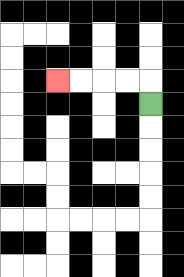{'start': '[6, 4]', 'end': '[2, 3]', 'path_directions': 'U,L,L,L,L', 'path_coordinates': '[[6, 4], [6, 3], [5, 3], [4, 3], [3, 3], [2, 3]]'}